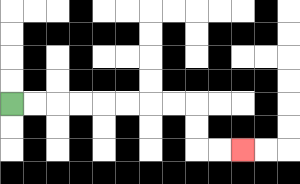{'start': '[0, 4]', 'end': '[10, 6]', 'path_directions': 'R,R,R,R,R,R,R,R,D,D,R,R', 'path_coordinates': '[[0, 4], [1, 4], [2, 4], [3, 4], [4, 4], [5, 4], [6, 4], [7, 4], [8, 4], [8, 5], [8, 6], [9, 6], [10, 6]]'}